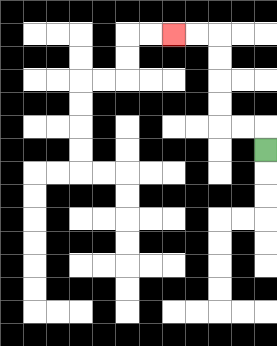{'start': '[11, 6]', 'end': '[7, 1]', 'path_directions': 'U,L,L,U,U,U,U,L,L', 'path_coordinates': '[[11, 6], [11, 5], [10, 5], [9, 5], [9, 4], [9, 3], [9, 2], [9, 1], [8, 1], [7, 1]]'}